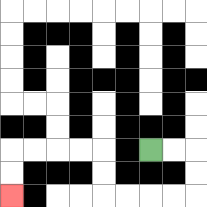{'start': '[6, 6]', 'end': '[0, 8]', 'path_directions': 'R,R,D,D,L,L,L,L,U,U,L,L,L,L,D,D', 'path_coordinates': '[[6, 6], [7, 6], [8, 6], [8, 7], [8, 8], [7, 8], [6, 8], [5, 8], [4, 8], [4, 7], [4, 6], [3, 6], [2, 6], [1, 6], [0, 6], [0, 7], [0, 8]]'}